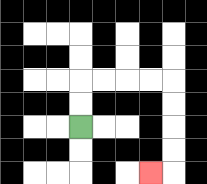{'start': '[3, 5]', 'end': '[6, 7]', 'path_directions': 'U,U,R,R,R,R,D,D,D,D,L', 'path_coordinates': '[[3, 5], [3, 4], [3, 3], [4, 3], [5, 3], [6, 3], [7, 3], [7, 4], [7, 5], [7, 6], [7, 7], [6, 7]]'}